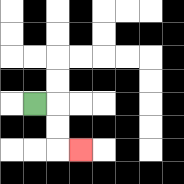{'start': '[1, 4]', 'end': '[3, 6]', 'path_directions': 'R,D,D,R', 'path_coordinates': '[[1, 4], [2, 4], [2, 5], [2, 6], [3, 6]]'}